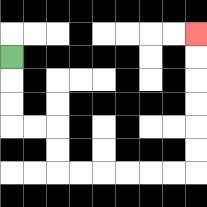{'start': '[0, 2]', 'end': '[8, 1]', 'path_directions': 'D,D,D,R,R,D,D,R,R,R,R,R,R,U,U,U,U,U,U', 'path_coordinates': '[[0, 2], [0, 3], [0, 4], [0, 5], [1, 5], [2, 5], [2, 6], [2, 7], [3, 7], [4, 7], [5, 7], [6, 7], [7, 7], [8, 7], [8, 6], [8, 5], [8, 4], [8, 3], [8, 2], [8, 1]]'}